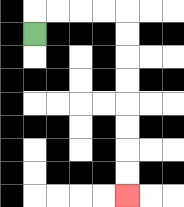{'start': '[1, 1]', 'end': '[5, 8]', 'path_directions': 'U,R,R,R,R,D,D,D,D,D,D,D,D', 'path_coordinates': '[[1, 1], [1, 0], [2, 0], [3, 0], [4, 0], [5, 0], [5, 1], [5, 2], [5, 3], [5, 4], [5, 5], [5, 6], [5, 7], [5, 8]]'}